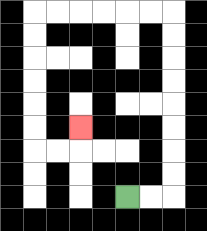{'start': '[5, 8]', 'end': '[3, 5]', 'path_directions': 'R,R,U,U,U,U,U,U,U,U,L,L,L,L,L,L,D,D,D,D,D,D,R,R,U', 'path_coordinates': '[[5, 8], [6, 8], [7, 8], [7, 7], [7, 6], [7, 5], [7, 4], [7, 3], [7, 2], [7, 1], [7, 0], [6, 0], [5, 0], [4, 0], [3, 0], [2, 0], [1, 0], [1, 1], [1, 2], [1, 3], [1, 4], [1, 5], [1, 6], [2, 6], [3, 6], [3, 5]]'}